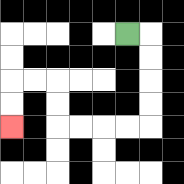{'start': '[5, 1]', 'end': '[0, 5]', 'path_directions': 'R,D,D,D,D,L,L,L,L,U,U,L,L,D,D', 'path_coordinates': '[[5, 1], [6, 1], [6, 2], [6, 3], [6, 4], [6, 5], [5, 5], [4, 5], [3, 5], [2, 5], [2, 4], [2, 3], [1, 3], [0, 3], [0, 4], [0, 5]]'}